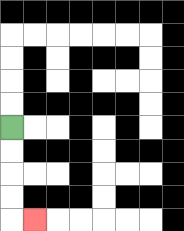{'start': '[0, 5]', 'end': '[1, 9]', 'path_directions': 'D,D,D,D,R', 'path_coordinates': '[[0, 5], [0, 6], [0, 7], [0, 8], [0, 9], [1, 9]]'}